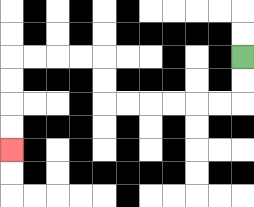{'start': '[10, 2]', 'end': '[0, 6]', 'path_directions': 'D,D,L,L,L,L,L,L,U,U,L,L,L,L,D,D,D,D', 'path_coordinates': '[[10, 2], [10, 3], [10, 4], [9, 4], [8, 4], [7, 4], [6, 4], [5, 4], [4, 4], [4, 3], [4, 2], [3, 2], [2, 2], [1, 2], [0, 2], [0, 3], [0, 4], [0, 5], [0, 6]]'}